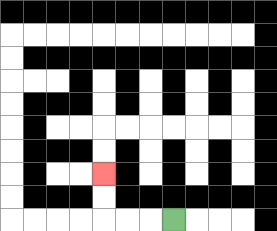{'start': '[7, 9]', 'end': '[4, 7]', 'path_directions': 'L,L,L,U,U', 'path_coordinates': '[[7, 9], [6, 9], [5, 9], [4, 9], [4, 8], [4, 7]]'}